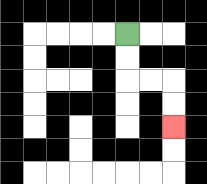{'start': '[5, 1]', 'end': '[7, 5]', 'path_directions': 'D,D,R,R,D,D', 'path_coordinates': '[[5, 1], [5, 2], [5, 3], [6, 3], [7, 3], [7, 4], [7, 5]]'}